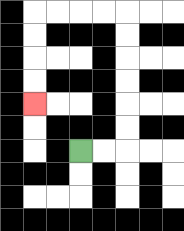{'start': '[3, 6]', 'end': '[1, 4]', 'path_directions': 'R,R,U,U,U,U,U,U,L,L,L,L,D,D,D,D', 'path_coordinates': '[[3, 6], [4, 6], [5, 6], [5, 5], [5, 4], [5, 3], [5, 2], [5, 1], [5, 0], [4, 0], [3, 0], [2, 0], [1, 0], [1, 1], [1, 2], [1, 3], [1, 4]]'}